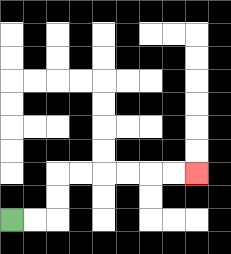{'start': '[0, 9]', 'end': '[8, 7]', 'path_directions': 'R,R,U,U,R,R,R,R,R,R', 'path_coordinates': '[[0, 9], [1, 9], [2, 9], [2, 8], [2, 7], [3, 7], [4, 7], [5, 7], [6, 7], [7, 7], [8, 7]]'}